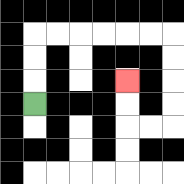{'start': '[1, 4]', 'end': '[5, 3]', 'path_directions': 'U,U,U,R,R,R,R,R,R,D,D,D,D,L,L,U,U', 'path_coordinates': '[[1, 4], [1, 3], [1, 2], [1, 1], [2, 1], [3, 1], [4, 1], [5, 1], [6, 1], [7, 1], [7, 2], [7, 3], [7, 4], [7, 5], [6, 5], [5, 5], [5, 4], [5, 3]]'}